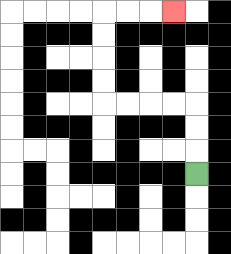{'start': '[8, 7]', 'end': '[7, 0]', 'path_directions': 'U,U,U,L,L,L,L,U,U,U,U,R,R,R', 'path_coordinates': '[[8, 7], [8, 6], [8, 5], [8, 4], [7, 4], [6, 4], [5, 4], [4, 4], [4, 3], [4, 2], [4, 1], [4, 0], [5, 0], [6, 0], [7, 0]]'}